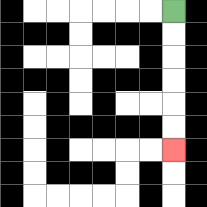{'start': '[7, 0]', 'end': '[7, 6]', 'path_directions': 'D,D,D,D,D,D', 'path_coordinates': '[[7, 0], [7, 1], [7, 2], [7, 3], [7, 4], [7, 5], [7, 6]]'}